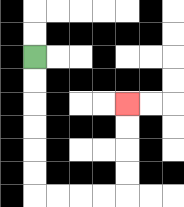{'start': '[1, 2]', 'end': '[5, 4]', 'path_directions': 'D,D,D,D,D,D,R,R,R,R,U,U,U,U', 'path_coordinates': '[[1, 2], [1, 3], [1, 4], [1, 5], [1, 6], [1, 7], [1, 8], [2, 8], [3, 8], [4, 8], [5, 8], [5, 7], [5, 6], [5, 5], [5, 4]]'}